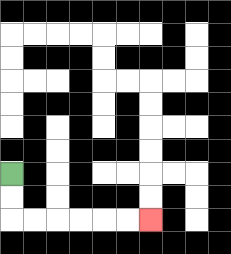{'start': '[0, 7]', 'end': '[6, 9]', 'path_directions': 'D,D,R,R,R,R,R,R', 'path_coordinates': '[[0, 7], [0, 8], [0, 9], [1, 9], [2, 9], [3, 9], [4, 9], [5, 9], [6, 9]]'}